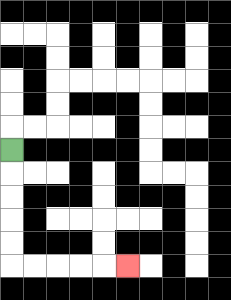{'start': '[0, 6]', 'end': '[5, 11]', 'path_directions': 'D,D,D,D,D,R,R,R,R,R', 'path_coordinates': '[[0, 6], [0, 7], [0, 8], [0, 9], [0, 10], [0, 11], [1, 11], [2, 11], [3, 11], [4, 11], [5, 11]]'}